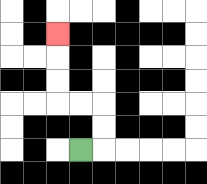{'start': '[3, 6]', 'end': '[2, 1]', 'path_directions': 'R,U,U,L,L,U,U,U', 'path_coordinates': '[[3, 6], [4, 6], [4, 5], [4, 4], [3, 4], [2, 4], [2, 3], [2, 2], [2, 1]]'}